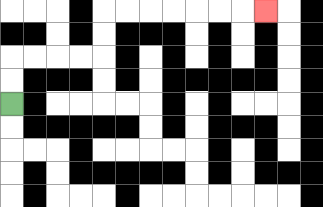{'start': '[0, 4]', 'end': '[11, 0]', 'path_directions': 'U,U,R,R,R,R,U,U,R,R,R,R,R,R,R', 'path_coordinates': '[[0, 4], [0, 3], [0, 2], [1, 2], [2, 2], [3, 2], [4, 2], [4, 1], [4, 0], [5, 0], [6, 0], [7, 0], [8, 0], [9, 0], [10, 0], [11, 0]]'}